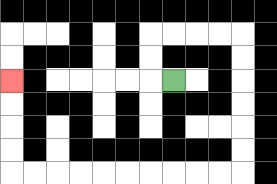{'start': '[7, 3]', 'end': '[0, 3]', 'path_directions': 'L,U,U,R,R,R,R,D,D,D,D,D,D,L,L,L,L,L,L,L,L,L,L,U,U,U,U', 'path_coordinates': '[[7, 3], [6, 3], [6, 2], [6, 1], [7, 1], [8, 1], [9, 1], [10, 1], [10, 2], [10, 3], [10, 4], [10, 5], [10, 6], [10, 7], [9, 7], [8, 7], [7, 7], [6, 7], [5, 7], [4, 7], [3, 7], [2, 7], [1, 7], [0, 7], [0, 6], [0, 5], [0, 4], [0, 3]]'}